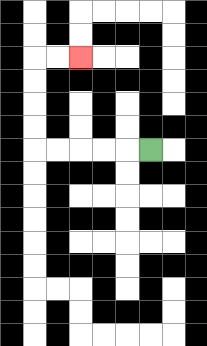{'start': '[6, 6]', 'end': '[3, 2]', 'path_directions': 'L,L,L,L,L,U,U,U,U,R,R', 'path_coordinates': '[[6, 6], [5, 6], [4, 6], [3, 6], [2, 6], [1, 6], [1, 5], [1, 4], [1, 3], [1, 2], [2, 2], [3, 2]]'}